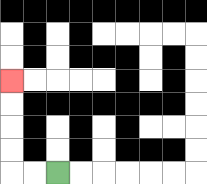{'start': '[2, 7]', 'end': '[0, 3]', 'path_directions': 'L,L,U,U,U,U', 'path_coordinates': '[[2, 7], [1, 7], [0, 7], [0, 6], [0, 5], [0, 4], [0, 3]]'}